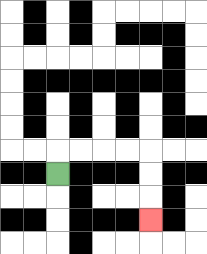{'start': '[2, 7]', 'end': '[6, 9]', 'path_directions': 'U,R,R,R,R,D,D,D', 'path_coordinates': '[[2, 7], [2, 6], [3, 6], [4, 6], [5, 6], [6, 6], [6, 7], [6, 8], [6, 9]]'}